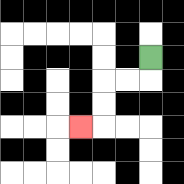{'start': '[6, 2]', 'end': '[3, 5]', 'path_directions': 'D,L,L,D,D,L', 'path_coordinates': '[[6, 2], [6, 3], [5, 3], [4, 3], [4, 4], [4, 5], [3, 5]]'}